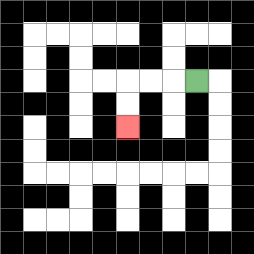{'start': '[8, 3]', 'end': '[5, 5]', 'path_directions': 'L,L,L,D,D', 'path_coordinates': '[[8, 3], [7, 3], [6, 3], [5, 3], [5, 4], [5, 5]]'}